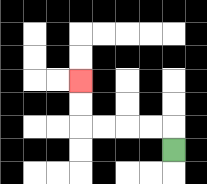{'start': '[7, 6]', 'end': '[3, 3]', 'path_directions': 'U,L,L,L,L,U,U', 'path_coordinates': '[[7, 6], [7, 5], [6, 5], [5, 5], [4, 5], [3, 5], [3, 4], [3, 3]]'}